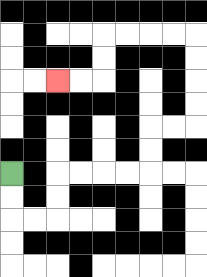{'start': '[0, 7]', 'end': '[2, 3]', 'path_directions': 'D,D,R,R,U,U,R,R,R,R,U,U,R,R,U,U,U,U,L,L,L,L,D,D,L,L', 'path_coordinates': '[[0, 7], [0, 8], [0, 9], [1, 9], [2, 9], [2, 8], [2, 7], [3, 7], [4, 7], [5, 7], [6, 7], [6, 6], [6, 5], [7, 5], [8, 5], [8, 4], [8, 3], [8, 2], [8, 1], [7, 1], [6, 1], [5, 1], [4, 1], [4, 2], [4, 3], [3, 3], [2, 3]]'}